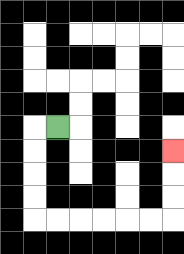{'start': '[2, 5]', 'end': '[7, 6]', 'path_directions': 'L,D,D,D,D,R,R,R,R,R,R,U,U,U', 'path_coordinates': '[[2, 5], [1, 5], [1, 6], [1, 7], [1, 8], [1, 9], [2, 9], [3, 9], [4, 9], [5, 9], [6, 9], [7, 9], [7, 8], [7, 7], [7, 6]]'}